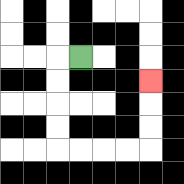{'start': '[3, 2]', 'end': '[6, 3]', 'path_directions': 'L,D,D,D,D,R,R,R,R,U,U,U', 'path_coordinates': '[[3, 2], [2, 2], [2, 3], [2, 4], [2, 5], [2, 6], [3, 6], [4, 6], [5, 6], [6, 6], [6, 5], [6, 4], [6, 3]]'}